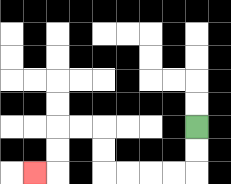{'start': '[8, 5]', 'end': '[1, 7]', 'path_directions': 'D,D,L,L,L,L,U,U,L,L,D,D,L', 'path_coordinates': '[[8, 5], [8, 6], [8, 7], [7, 7], [6, 7], [5, 7], [4, 7], [4, 6], [4, 5], [3, 5], [2, 5], [2, 6], [2, 7], [1, 7]]'}